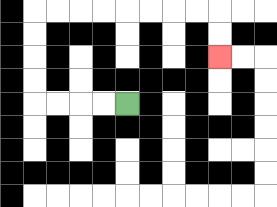{'start': '[5, 4]', 'end': '[9, 2]', 'path_directions': 'L,L,L,L,U,U,U,U,R,R,R,R,R,R,R,R,D,D', 'path_coordinates': '[[5, 4], [4, 4], [3, 4], [2, 4], [1, 4], [1, 3], [1, 2], [1, 1], [1, 0], [2, 0], [3, 0], [4, 0], [5, 0], [6, 0], [7, 0], [8, 0], [9, 0], [9, 1], [9, 2]]'}